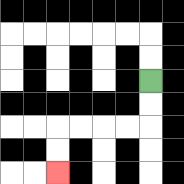{'start': '[6, 3]', 'end': '[2, 7]', 'path_directions': 'D,D,L,L,L,L,D,D', 'path_coordinates': '[[6, 3], [6, 4], [6, 5], [5, 5], [4, 5], [3, 5], [2, 5], [2, 6], [2, 7]]'}